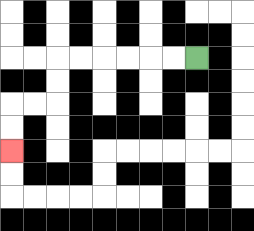{'start': '[8, 2]', 'end': '[0, 6]', 'path_directions': 'L,L,L,L,L,L,D,D,L,L,D,D', 'path_coordinates': '[[8, 2], [7, 2], [6, 2], [5, 2], [4, 2], [3, 2], [2, 2], [2, 3], [2, 4], [1, 4], [0, 4], [0, 5], [0, 6]]'}